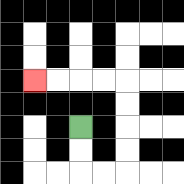{'start': '[3, 5]', 'end': '[1, 3]', 'path_directions': 'D,D,R,R,U,U,U,U,L,L,L,L', 'path_coordinates': '[[3, 5], [3, 6], [3, 7], [4, 7], [5, 7], [5, 6], [5, 5], [5, 4], [5, 3], [4, 3], [3, 3], [2, 3], [1, 3]]'}